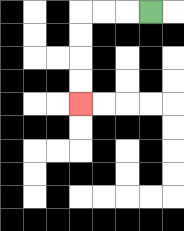{'start': '[6, 0]', 'end': '[3, 4]', 'path_directions': 'L,L,L,D,D,D,D', 'path_coordinates': '[[6, 0], [5, 0], [4, 0], [3, 0], [3, 1], [3, 2], [3, 3], [3, 4]]'}